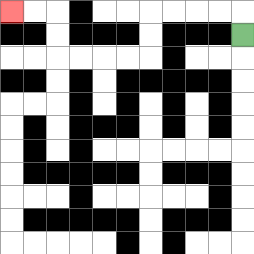{'start': '[10, 1]', 'end': '[0, 0]', 'path_directions': 'U,L,L,L,L,D,D,L,L,L,L,U,U,L,L', 'path_coordinates': '[[10, 1], [10, 0], [9, 0], [8, 0], [7, 0], [6, 0], [6, 1], [6, 2], [5, 2], [4, 2], [3, 2], [2, 2], [2, 1], [2, 0], [1, 0], [0, 0]]'}